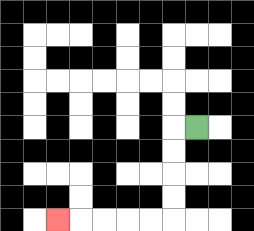{'start': '[8, 5]', 'end': '[2, 9]', 'path_directions': 'L,D,D,D,D,L,L,L,L,L', 'path_coordinates': '[[8, 5], [7, 5], [7, 6], [7, 7], [7, 8], [7, 9], [6, 9], [5, 9], [4, 9], [3, 9], [2, 9]]'}